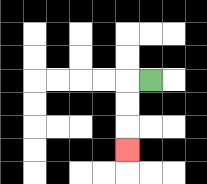{'start': '[6, 3]', 'end': '[5, 6]', 'path_directions': 'L,D,D,D', 'path_coordinates': '[[6, 3], [5, 3], [5, 4], [5, 5], [5, 6]]'}